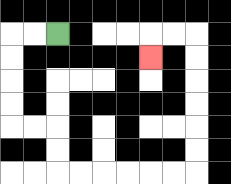{'start': '[2, 1]', 'end': '[6, 2]', 'path_directions': 'L,L,D,D,D,D,R,R,D,D,R,R,R,R,R,R,U,U,U,U,U,U,L,L,D', 'path_coordinates': '[[2, 1], [1, 1], [0, 1], [0, 2], [0, 3], [0, 4], [0, 5], [1, 5], [2, 5], [2, 6], [2, 7], [3, 7], [4, 7], [5, 7], [6, 7], [7, 7], [8, 7], [8, 6], [8, 5], [8, 4], [8, 3], [8, 2], [8, 1], [7, 1], [6, 1], [6, 2]]'}